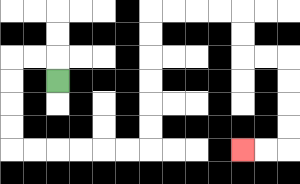{'start': '[2, 3]', 'end': '[10, 6]', 'path_directions': 'U,L,L,D,D,D,D,R,R,R,R,R,R,U,U,U,U,U,U,R,R,R,R,D,D,R,R,D,D,D,D,L,L', 'path_coordinates': '[[2, 3], [2, 2], [1, 2], [0, 2], [0, 3], [0, 4], [0, 5], [0, 6], [1, 6], [2, 6], [3, 6], [4, 6], [5, 6], [6, 6], [6, 5], [6, 4], [6, 3], [6, 2], [6, 1], [6, 0], [7, 0], [8, 0], [9, 0], [10, 0], [10, 1], [10, 2], [11, 2], [12, 2], [12, 3], [12, 4], [12, 5], [12, 6], [11, 6], [10, 6]]'}